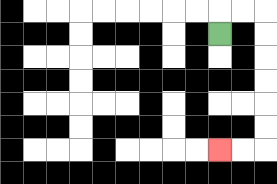{'start': '[9, 1]', 'end': '[9, 6]', 'path_directions': 'U,R,R,D,D,D,D,D,D,L,L', 'path_coordinates': '[[9, 1], [9, 0], [10, 0], [11, 0], [11, 1], [11, 2], [11, 3], [11, 4], [11, 5], [11, 6], [10, 6], [9, 6]]'}